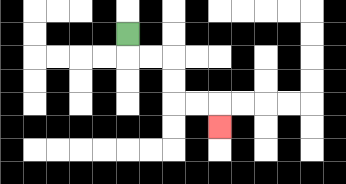{'start': '[5, 1]', 'end': '[9, 5]', 'path_directions': 'D,R,R,D,D,R,R,D', 'path_coordinates': '[[5, 1], [5, 2], [6, 2], [7, 2], [7, 3], [7, 4], [8, 4], [9, 4], [9, 5]]'}